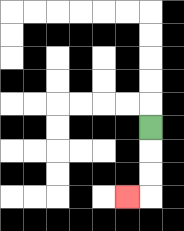{'start': '[6, 5]', 'end': '[5, 8]', 'path_directions': 'D,D,D,L', 'path_coordinates': '[[6, 5], [6, 6], [6, 7], [6, 8], [5, 8]]'}